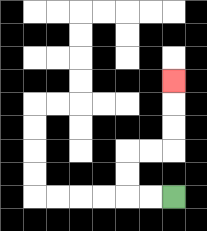{'start': '[7, 8]', 'end': '[7, 3]', 'path_directions': 'L,L,U,U,R,R,U,U,U', 'path_coordinates': '[[7, 8], [6, 8], [5, 8], [5, 7], [5, 6], [6, 6], [7, 6], [7, 5], [7, 4], [7, 3]]'}